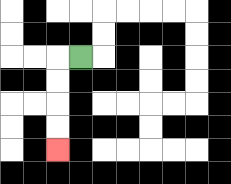{'start': '[3, 2]', 'end': '[2, 6]', 'path_directions': 'L,D,D,D,D', 'path_coordinates': '[[3, 2], [2, 2], [2, 3], [2, 4], [2, 5], [2, 6]]'}